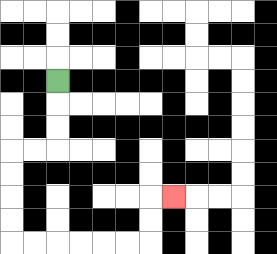{'start': '[2, 3]', 'end': '[7, 8]', 'path_directions': 'D,D,D,L,L,D,D,D,D,R,R,R,R,R,R,U,U,R', 'path_coordinates': '[[2, 3], [2, 4], [2, 5], [2, 6], [1, 6], [0, 6], [0, 7], [0, 8], [0, 9], [0, 10], [1, 10], [2, 10], [3, 10], [4, 10], [5, 10], [6, 10], [6, 9], [6, 8], [7, 8]]'}